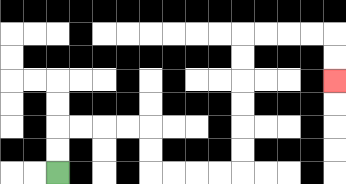{'start': '[2, 7]', 'end': '[14, 3]', 'path_directions': 'U,U,R,R,R,R,D,D,R,R,R,R,U,U,U,U,U,U,R,R,R,R,D,D', 'path_coordinates': '[[2, 7], [2, 6], [2, 5], [3, 5], [4, 5], [5, 5], [6, 5], [6, 6], [6, 7], [7, 7], [8, 7], [9, 7], [10, 7], [10, 6], [10, 5], [10, 4], [10, 3], [10, 2], [10, 1], [11, 1], [12, 1], [13, 1], [14, 1], [14, 2], [14, 3]]'}